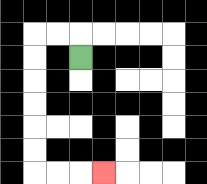{'start': '[3, 2]', 'end': '[4, 7]', 'path_directions': 'U,L,L,D,D,D,D,D,D,R,R,R', 'path_coordinates': '[[3, 2], [3, 1], [2, 1], [1, 1], [1, 2], [1, 3], [1, 4], [1, 5], [1, 6], [1, 7], [2, 7], [3, 7], [4, 7]]'}